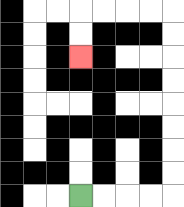{'start': '[3, 8]', 'end': '[3, 2]', 'path_directions': 'R,R,R,R,U,U,U,U,U,U,U,U,L,L,L,L,D,D', 'path_coordinates': '[[3, 8], [4, 8], [5, 8], [6, 8], [7, 8], [7, 7], [7, 6], [7, 5], [7, 4], [7, 3], [7, 2], [7, 1], [7, 0], [6, 0], [5, 0], [4, 0], [3, 0], [3, 1], [3, 2]]'}